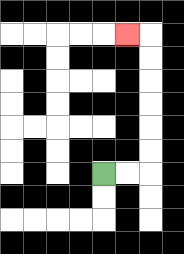{'start': '[4, 7]', 'end': '[5, 1]', 'path_directions': 'R,R,U,U,U,U,U,U,L', 'path_coordinates': '[[4, 7], [5, 7], [6, 7], [6, 6], [6, 5], [6, 4], [6, 3], [6, 2], [6, 1], [5, 1]]'}